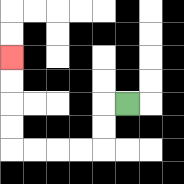{'start': '[5, 4]', 'end': '[0, 2]', 'path_directions': 'L,D,D,L,L,L,L,U,U,U,U', 'path_coordinates': '[[5, 4], [4, 4], [4, 5], [4, 6], [3, 6], [2, 6], [1, 6], [0, 6], [0, 5], [0, 4], [0, 3], [0, 2]]'}